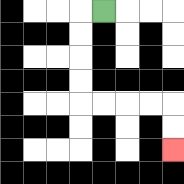{'start': '[4, 0]', 'end': '[7, 6]', 'path_directions': 'L,D,D,D,D,R,R,R,R,D,D', 'path_coordinates': '[[4, 0], [3, 0], [3, 1], [3, 2], [3, 3], [3, 4], [4, 4], [5, 4], [6, 4], [7, 4], [7, 5], [7, 6]]'}